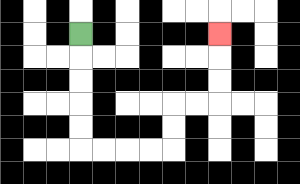{'start': '[3, 1]', 'end': '[9, 1]', 'path_directions': 'D,D,D,D,D,R,R,R,R,U,U,R,R,U,U,U', 'path_coordinates': '[[3, 1], [3, 2], [3, 3], [3, 4], [3, 5], [3, 6], [4, 6], [5, 6], [6, 6], [7, 6], [7, 5], [7, 4], [8, 4], [9, 4], [9, 3], [9, 2], [9, 1]]'}